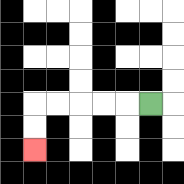{'start': '[6, 4]', 'end': '[1, 6]', 'path_directions': 'L,L,L,L,L,D,D', 'path_coordinates': '[[6, 4], [5, 4], [4, 4], [3, 4], [2, 4], [1, 4], [1, 5], [1, 6]]'}